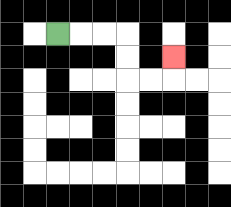{'start': '[2, 1]', 'end': '[7, 2]', 'path_directions': 'R,R,R,D,D,R,R,U', 'path_coordinates': '[[2, 1], [3, 1], [4, 1], [5, 1], [5, 2], [5, 3], [6, 3], [7, 3], [7, 2]]'}